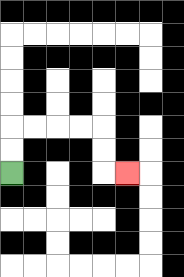{'start': '[0, 7]', 'end': '[5, 7]', 'path_directions': 'U,U,R,R,R,R,D,D,R', 'path_coordinates': '[[0, 7], [0, 6], [0, 5], [1, 5], [2, 5], [3, 5], [4, 5], [4, 6], [4, 7], [5, 7]]'}